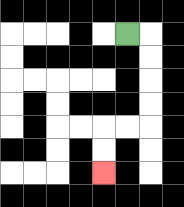{'start': '[5, 1]', 'end': '[4, 7]', 'path_directions': 'R,D,D,D,D,L,L,D,D', 'path_coordinates': '[[5, 1], [6, 1], [6, 2], [6, 3], [6, 4], [6, 5], [5, 5], [4, 5], [4, 6], [4, 7]]'}